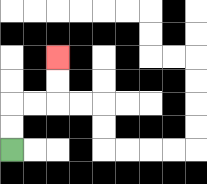{'start': '[0, 6]', 'end': '[2, 2]', 'path_directions': 'U,U,R,R,U,U', 'path_coordinates': '[[0, 6], [0, 5], [0, 4], [1, 4], [2, 4], [2, 3], [2, 2]]'}